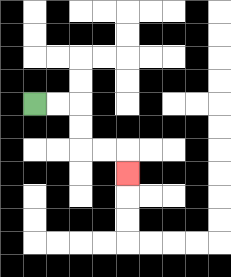{'start': '[1, 4]', 'end': '[5, 7]', 'path_directions': 'R,R,D,D,R,R,D', 'path_coordinates': '[[1, 4], [2, 4], [3, 4], [3, 5], [3, 6], [4, 6], [5, 6], [5, 7]]'}